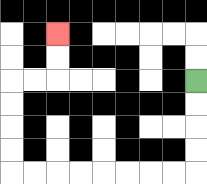{'start': '[8, 3]', 'end': '[2, 1]', 'path_directions': 'D,D,D,D,L,L,L,L,L,L,L,L,U,U,U,U,R,R,U,U', 'path_coordinates': '[[8, 3], [8, 4], [8, 5], [8, 6], [8, 7], [7, 7], [6, 7], [5, 7], [4, 7], [3, 7], [2, 7], [1, 7], [0, 7], [0, 6], [0, 5], [0, 4], [0, 3], [1, 3], [2, 3], [2, 2], [2, 1]]'}